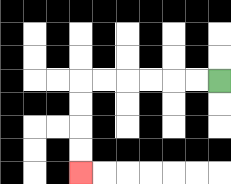{'start': '[9, 3]', 'end': '[3, 7]', 'path_directions': 'L,L,L,L,L,L,D,D,D,D', 'path_coordinates': '[[9, 3], [8, 3], [7, 3], [6, 3], [5, 3], [4, 3], [3, 3], [3, 4], [3, 5], [3, 6], [3, 7]]'}